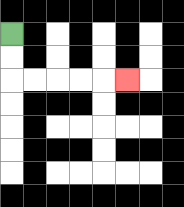{'start': '[0, 1]', 'end': '[5, 3]', 'path_directions': 'D,D,R,R,R,R,R', 'path_coordinates': '[[0, 1], [0, 2], [0, 3], [1, 3], [2, 3], [3, 3], [4, 3], [5, 3]]'}